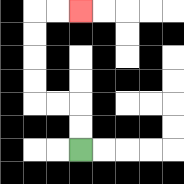{'start': '[3, 6]', 'end': '[3, 0]', 'path_directions': 'U,U,L,L,U,U,U,U,R,R', 'path_coordinates': '[[3, 6], [3, 5], [3, 4], [2, 4], [1, 4], [1, 3], [1, 2], [1, 1], [1, 0], [2, 0], [3, 0]]'}